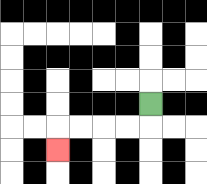{'start': '[6, 4]', 'end': '[2, 6]', 'path_directions': 'D,L,L,L,L,D', 'path_coordinates': '[[6, 4], [6, 5], [5, 5], [4, 5], [3, 5], [2, 5], [2, 6]]'}